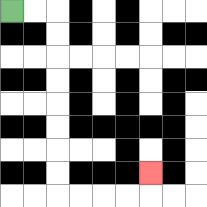{'start': '[0, 0]', 'end': '[6, 7]', 'path_directions': 'R,R,D,D,D,D,D,D,D,D,R,R,R,R,U', 'path_coordinates': '[[0, 0], [1, 0], [2, 0], [2, 1], [2, 2], [2, 3], [2, 4], [2, 5], [2, 6], [2, 7], [2, 8], [3, 8], [4, 8], [5, 8], [6, 8], [6, 7]]'}